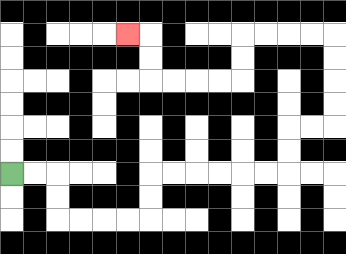{'start': '[0, 7]', 'end': '[5, 1]', 'path_directions': 'R,R,D,D,R,R,R,R,U,U,R,R,R,R,R,R,U,U,R,R,U,U,U,U,L,L,L,L,D,D,L,L,L,L,U,U,L', 'path_coordinates': '[[0, 7], [1, 7], [2, 7], [2, 8], [2, 9], [3, 9], [4, 9], [5, 9], [6, 9], [6, 8], [6, 7], [7, 7], [8, 7], [9, 7], [10, 7], [11, 7], [12, 7], [12, 6], [12, 5], [13, 5], [14, 5], [14, 4], [14, 3], [14, 2], [14, 1], [13, 1], [12, 1], [11, 1], [10, 1], [10, 2], [10, 3], [9, 3], [8, 3], [7, 3], [6, 3], [6, 2], [6, 1], [5, 1]]'}